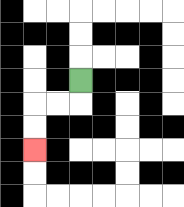{'start': '[3, 3]', 'end': '[1, 6]', 'path_directions': 'D,L,L,D,D', 'path_coordinates': '[[3, 3], [3, 4], [2, 4], [1, 4], [1, 5], [1, 6]]'}